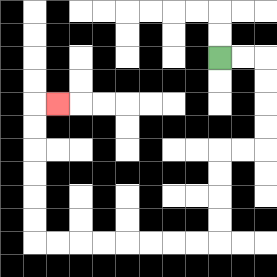{'start': '[9, 2]', 'end': '[2, 4]', 'path_directions': 'R,R,D,D,D,D,L,L,D,D,D,D,L,L,L,L,L,L,L,L,U,U,U,U,U,U,R', 'path_coordinates': '[[9, 2], [10, 2], [11, 2], [11, 3], [11, 4], [11, 5], [11, 6], [10, 6], [9, 6], [9, 7], [9, 8], [9, 9], [9, 10], [8, 10], [7, 10], [6, 10], [5, 10], [4, 10], [3, 10], [2, 10], [1, 10], [1, 9], [1, 8], [1, 7], [1, 6], [1, 5], [1, 4], [2, 4]]'}